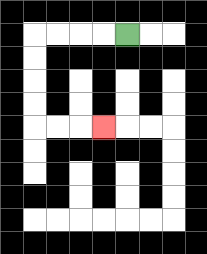{'start': '[5, 1]', 'end': '[4, 5]', 'path_directions': 'L,L,L,L,D,D,D,D,R,R,R', 'path_coordinates': '[[5, 1], [4, 1], [3, 1], [2, 1], [1, 1], [1, 2], [1, 3], [1, 4], [1, 5], [2, 5], [3, 5], [4, 5]]'}